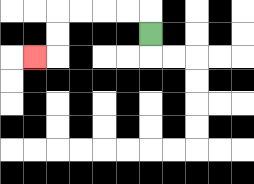{'start': '[6, 1]', 'end': '[1, 2]', 'path_directions': 'U,L,L,L,L,D,D,L', 'path_coordinates': '[[6, 1], [6, 0], [5, 0], [4, 0], [3, 0], [2, 0], [2, 1], [2, 2], [1, 2]]'}